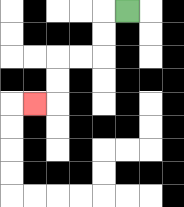{'start': '[5, 0]', 'end': '[1, 4]', 'path_directions': 'L,D,D,L,L,D,D,L', 'path_coordinates': '[[5, 0], [4, 0], [4, 1], [4, 2], [3, 2], [2, 2], [2, 3], [2, 4], [1, 4]]'}